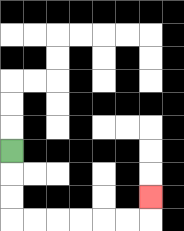{'start': '[0, 6]', 'end': '[6, 8]', 'path_directions': 'D,D,D,R,R,R,R,R,R,U', 'path_coordinates': '[[0, 6], [0, 7], [0, 8], [0, 9], [1, 9], [2, 9], [3, 9], [4, 9], [5, 9], [6, 9], [6, 8]]'}